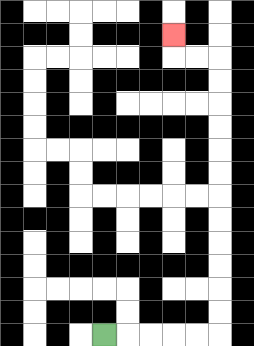{'start': '[4, 14]', 'end': '[7, 1]', 'path_directions': 'R,R,R,R,R,U,U,U,U,U,U,U,U,U,U,U,U,L,L,U', 'path_coordinates': '[[4, 14], [5, 14], [6, 14], [7, 14], [8, 14], [9, 14], [9, 13], [9, 12], [9, 11], [9, 10], [9, 9], [9, 8], [9, 7], [9, 6], [9, 5], [9, 4], [9, 3], [9, 2], [8, 2], [7, 2], [7, 1]]'}